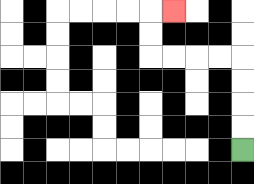{'start': '[10, 6]', 'end': '[7, 0]', 'path_directions': 'U,U,U,U,L,L,L,L,U,U,R', 'path_coordinates': '[[10, 6], [10, 5], [10, 4], [10, 3], [10, 2], [9, 2], [8, 2], [7, 2], [6, 2], [6, 1], [6, 0], [7, 0]]'}